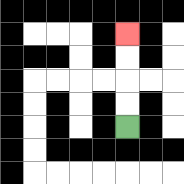{'start': '[5, 5]', 'end': '[5, 1]', 'path_directions': 'U,U,U,U', 'path_coordinates': '[[5, 5], [5, 4], [5, 3], [5, 2], [5, 1]]'}